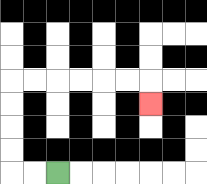{'start': '[2, 7]', 'end': '[6, 4]', 'path_directions': 'L,L,U,U,U,U,R,R,R,R,R,R,D', 'path_coordinates': '[[2, 7], [1, 7], [0, 7], [0, 6], [0, 5], [0, 4], [0, 3], [1, 3], [2, 3], [3, 3], [4, 3], [5, 3], [6, 3], [6, 4]]'}